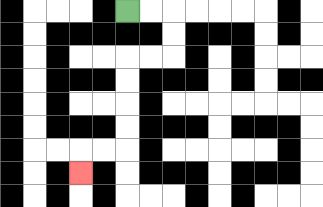{'start': '[5, 0]', 'end': '[3, 7]', 'path_directions': 'R,R,D,D,L,L,D,D,D,D,L,L,D', 'path_coordinates': '[[5, 0], [6, 0], [7, 0], [7, 1], [7, 2], [6, 2], [5, 2], [5, 3], [5, 4], [5, 5], [5, 6], [4, 6], [3, 6], [3, 7]]'}